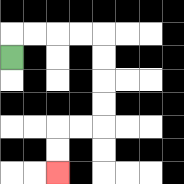{'start': '[0, 2]', 'end': '[2, 7]', 'path_directions': 'U,R,R,R,R,D,D,D,D,L,L,D,D', 'path_coordinates': '[[0, 2], [0, 1], [1, 1], [2, 1], [3, 1], [4, 1], [4, 2], [4, 3], [4, 4], [4, 5], [3, 5], [2, 5], [2, 6], [2, 7]]'}